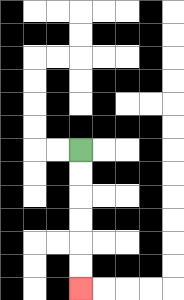{'start': '[3, 6]', 'end': '[3, 12]', 'path_directions': 'D,D,D,D,D,D', 'path_coordinates': '[[3, 6], [3, 7], [3, 8], [3, 9], [3, 10], [3, 11], [3, 12]]'}